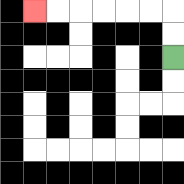{'start': '[7, 2]', 'end': '[1, 0]', 'path_directions': 'U,U,L,L,L,L,L,L', 'path_coordinates': '[[7, 2], [7, 1], [7, 0], [6, 0], [5, 0], [4, 0], [3, 0], [2, 0], [1, 0]]'}